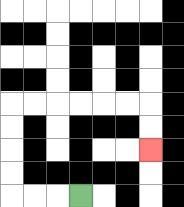{'start': '[3, 8]', 'end': '[6, 6]', 'path_directions': 'L,L,L,U,U,U,U,R,R,R,R,R,R,D,D', 'path_coordinates': '[[3, 8], [2, 8], [1, 8], [0, 8], [0, 7], [0, 6], [0, 5], [0, 4], [1, 4], [2, 4], [3, 4], [4, 4], [5, 4], [6, 4], [6, 5], [6, 6]]'}